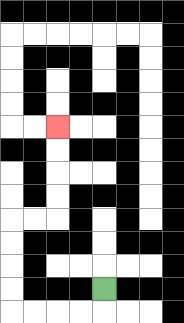{'start': '[4, 12]', 'end': '[2, 5]', 'path_directions': 'D,L,L,L,L,U,U,U,U,R,R,U,U,U,U', 'path_coordinates': '[[4, 12], [4, 13], [3, 13], [2, 13], [1, 13], [0, 13], [0, 12], [0, 11], [0, 10], [0, 9], [1, 9], [2, 9], [2, 8], [2, 7], [2, 6], [2, 5]]'}